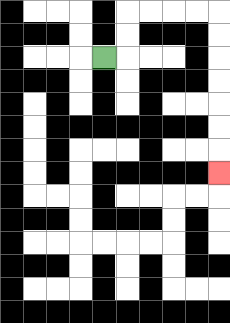{'start': '[4, 2]', 'end': '[9, 7]', 'path_directions': 'R,U,U,R,R,R,R,D,D,D,D,D,D,D', 'path_coordinates': '[[4, 2], [5, 2], [5, 1], [5, 0], [6, 0], [7, 0], [8, 0], [9, 0], [9, 1], [9, 2], [9, 3], [9, 4], [9, 5], [9, 6], [9, 7]]'}